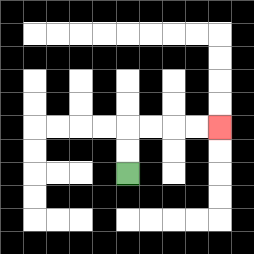{'start': '[5, 7]', 'end': '[9, 5]', 'path_directions': 'U,U,R,R,R,R', 'path_coordinates': '[[5, 7], [5, 6], [5, 5], [6, 5], [7, 5], [8, 5], [9, 5]]'}